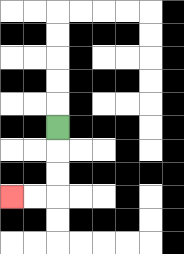{'start': '[2, 5]', 'end': '[0, 8]', 'path_directions': 'D,D,D,L,L', 'path_coordinates': '[[2, 5], [2, 6], [2, 7], [2, 8], [1, 8], [0, 8]]'}